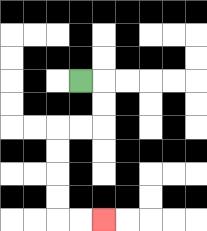{'start': '[3, 3]', 'end': '[4, 9]', 'path_directions': 'R,D,D,L,L,D,D,D,D,R,R', 'path_coordinates': '[[3, 3], [4, 3], [4, 4], [4, 5], [3, 5], [2, 5], [2, 6], [2, 7], [2, 8], [2, 9], [3, 9], [4, 9]]'}